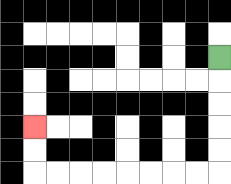{'start': '[9, 2]', 'end': '[1, 5]', 'path_directions': 'D,D,D,D,D,L,L,L,L,L,L,L,L,U,U', 'path_coordinates': '[[9, 2], [9, 3], [9, 4], [9, 5], [9, 6], [9, 7], [8, 7], [7, 7], [6, 7], [5, 7], [4, 7], [3, 7], [2, 7], [1, 7], [1, 6], [1, 5]]'}